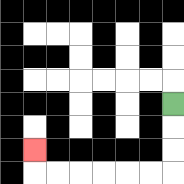{'start': '[7, 4]', 'end': '[1, 6]', 'path_directions': 'D,D,D,L,L,L,L,L,L,U', 'path_coordinates': '[[7, 4], [7, 5], [7, 6], [7, 7], [6, 7], [5, 7], [4, 7], [3, 7], [2, 7], [1, 7], [1, 6]]'}